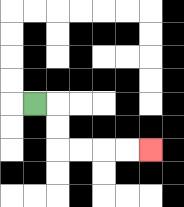{'start': '[1, 4]', 'end': '[6, 6]', 'path_directions': 'R,D,D,R,R,R,R', 'path_coordinates': '[[1, 4], [2, 4], [2, 5], [2, 6], [3, 6], [4, 6], [5, 6], [6, 6]]'}